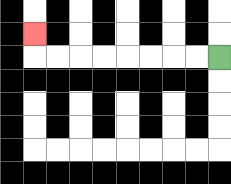{'start': '[9, 2]', 'end': '[1, 1]', 'path_directions': 'L,L,L,L,L,L,L,L,U', 'path_coordinates': '[[9, 2], [8, 2], [7, 2], [6, 2], [5, 2], [4, 2], [3, 2], [2, 2], [1, 2], [1, 1]]'}